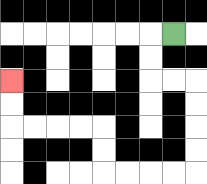{'start': '[7, 1]', 'end': '[0, 3]', 'path_directions': 'L,D,D,R,R,D,D,D,D,L,L,L,L,U,U,L,L,L,L,U,U', 'path_coordinates': '[[7, 1], [6, 1], [6, 2], [6, 3], [7, 3], [8, 3], [8, 4], [8, 5], [8, 6], [8, 7], [7, 7], [6, 7], [5, 7], [4, 7], [4, 6], [4, 5], [3, 5], [2, 5], [1, 5], [0, 5], [0, 4], [0, 3]]'}